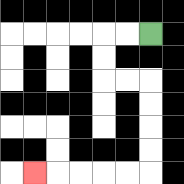{'start': '[6, 1]', 'end': '[1, 7]', 'path_directions': 'L,L,D,D,R,R,D,D,D,D,L,L,L,L,L', 'path_coordinates': '[[6, 1], [5, 1], [4, 1], [4, 2], [4, 3], [5, 3], [6, 3], [6, 4], [6, 5], [6, 6], [6, 7], [5, 7], [4, 7], [3, 7], [2, 7], [1, 7]]'}